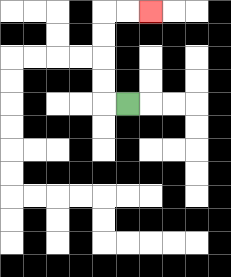{'start': '[5, 4]', 'end': '[6, 0]', 'path_directions': 'L,U,U,U,U,R,R', 'path_coordinates': '[[5, 4], [4, 4], [4, 3], [4, 2], [4, 1], [4, 0], [5, 0], [6, 0]]'}